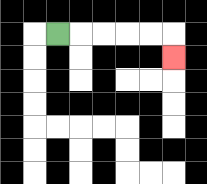{'start': '[2, 1]', 'end': '[7, 2]', 'path_directions': 'R,R,R,R,R,D', 'path_coordinates': '[[2, 1], [3, 1], [4, 1], [5, 1], [6, 1], [7, 1], [7, 2]]'}